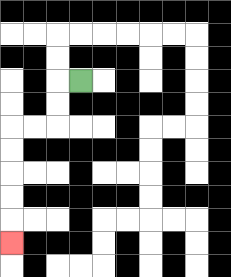{'start': '[3, 3]', 'end': '[0, 10]', 'path_directions': 'L,D,D,L,L,D,D,D,D,D', 'path_coordinates': '[[3, 3], [2, 3], [2, 4], [2, 5], [1, 5], [0, 5], [0, 6], [0, 7], [0, 8], [0, 9], [0, 10]]'}